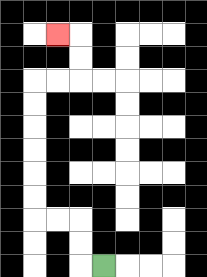{'start': '[4, 11]', 'end': '[2, 1]', 'path_directions': 'L,U,U,L,L,U,U,U,U,U,U,R,R,U,U,L', 'path_coordinates': '[[4, 11], [3, 11], [3, 10], [3, 9], [2, 9], [1, 9], [1, 8], [1, 7], [1, 6], [1, 5], [1, 4], [1, 3], [2, 3], [3, 3], [3, 2], [3, 1], [2, 1]]'}